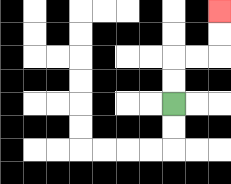{'start': '[7, 4]', 'end': '[9, 0]', 'path_directions': 'U,U,R,R,U,U', 'path_coordinates': '[[7, 4], [7, 3], [7, 2], [8, 2], [9, 2], [9, 1], [9, 0]]'}